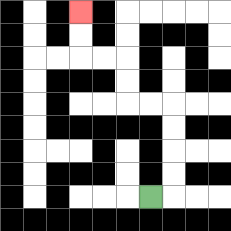{'start': '[6, 8]', 'end': '[3, 0]', 'path_directions': 'R,U,U,U,U,L,L,U,U,L,L,U,U', 'path_coordinates': '[[6, 8], [7, 8], [7, 7], [7, 6], [7, 5], [7, 4], [6, 4], [5, 4], [5, 3], [5, 2], [4, 2], [3, 2], [3, 1], [3, 0]]'}